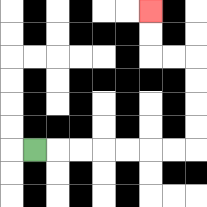{'start': '[1, 6]', 'end': '[6, 0]', 'path_directions': 'R,R,R,R,R,R,R,U,U,U,U,L,L,U,U', 'path_coordinates': '[[1, 6], [2, 6], [3, 6], [4, 6], [5, 6], [6, 6], [7, 6], [8, 6], [8, 5], [8, 4], [8, 3], [8, 2], [7, 2], [6, 2], [6, 1], [6, 0]]'}